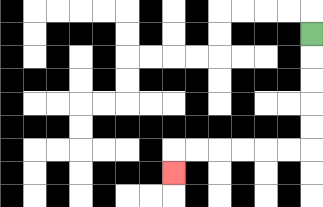{'start': '[13, 1]', 'end': '[7, 7]', 'path_directions': 'D,D,D,D,D,L,L,L,L,L,L,D', 'path_coordinates': '[[13, 1], [13, 2], [13, 3], [13, 4], [13, 5], [13, 6], [12, 6], [11, 6], [10, 6], [9, 6], [8, 6], [7, 6], [7, 7]]'}